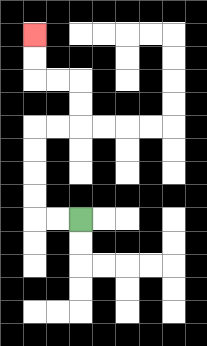{'start': '[3, 9]', 'end': '[1, 1]', 'path_directions': 'L,L,U,U,U,U,R,R,U,U,L,L,U,U', 'path_coordinates': '[[3, 9], [2, 9], [1, 9], [1, 8], [1, 7], [1, 6], [1, 5], [2, 5], [3, 5], [3, 4], [3, 3], [2, 3], [1, 3], [1, 2], [1, 1]]'}